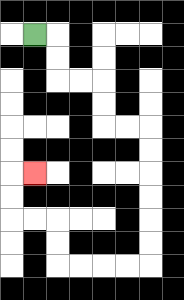{'start': '[1, 1]', 'end': '[1, 7]', 'path_directions': 'R,D,D,R,R,D,D,R,R,D,D,D,D,D,D,L,L,L,L,U,U,L,L,U,U,R', 'path_coordinates': '[[1, 1], [2, 1], [2, 2], [2, 3], [3, 3], [4, 3], [4, 4], [4, 5], [5, 5], [6, 5], [6, 6], [6, 7], [6, 8], [6, 9], [6, 10], [6, 11], [5, 11], [4, 11], [3, 11], [2, 11], [2, 10], [2, 9], [1, 9], [0, 9], [0, 8], [0, 7], [1, 7]]'}